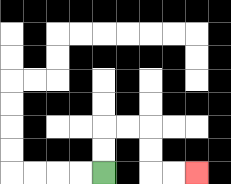{'start': '[4, 7]', 'end': '[8, 7]', 'path_directions': 'U,U,R,R,D,D,R,R', 'path_coordinates': '[[4, 7], [4, 6], [4, 5], [5, 5], [6, 5], [6, 6], [6, 7], [7, 7], [8, 7]]'}